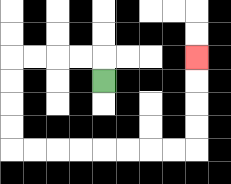{'start': '[4, 3]', 'end': '[8, 2]', 'path_directions': 'U,L,L,L,L,D,D,D,D,R,R,R,R,R,R,R,R,U,U,U,U', 'path_coordinates': '[[4, 3], [4, 2], [3, 2], [2, 2], [1, 2], [0, 2], [0, 3], [0, 4], [0, 5], [0, 6], [1, 6], [2, 6], [3, 6], [4, 6], [5, 6], [6, 6], [7, 6], [8, 6], [8, 5], [8, 4], [8, 3], [8, 2]]'}